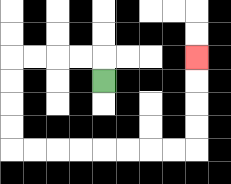{'start': '[4, 3]', 'end': '[8, 2]', 'path_directions': 'U,L,L,L,L,D,D,D,D,R,R,R,R,R,R,R,R,U,U,U,U', 'path_coordinates': '[[4, 3], [4, 2], [3, 2], [2, 2], [1, 2], [0, 2], [0, 3], [0, 4], [0, 5], [0, 6], [1, 6], [2, 6], [3, 6], [4, 6], [5, 6], [6, 6], [7, 6], [8, 6], [8, 5], [8, 4], [8, 3], [8, 2]]'}